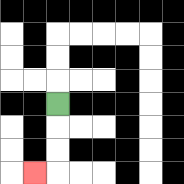{'start': '[2, 4]', 'end': '[1, 7]', 'path_directions': 'D,D,D,L', 'path_coordinates': '[[2, 4], [2, 5], [2, 6], [2, 7], [1, 7]]'}